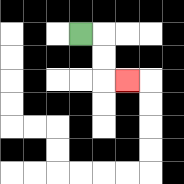{'start': '[3, 1]', 'end': '[5, 3]', 'path_directions': 'R,D,D,R', 'path_coordinates': '[[3, 1], [4, 1], [4, 2], [4, 3], [5, 3]]'}